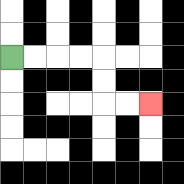{'start': '[0, 2]', 'end': '[6, 4]', 'path_directions': 'R,R,R,R,D,D,R,R', 'path_coordinates': '[[0, 2], [1, 2], [2, 2], [3, 2], [4, 2], [4, 3], [4, 4], [5, 4], [6, 4]]'}